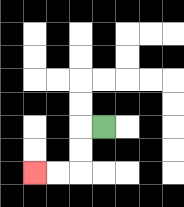{'start': '[4, 5]', 'end': '[1, 7]', 'path_directions': 'L,D,D,L,L', 'path_coordinates': '[[4, 5], [3, 5], [3, 6], [3, 7], [2, 7], [1, 7]]'}